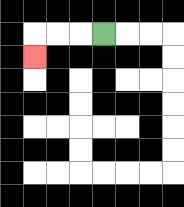{'start': '[4, 1]', 'end': '[1, 2]', 'path_directions': 'L,L,L,D', 'path_coordinates': '[[4, 1], [3, 1], [2, 1], [1, 1], [1, 2]]'}